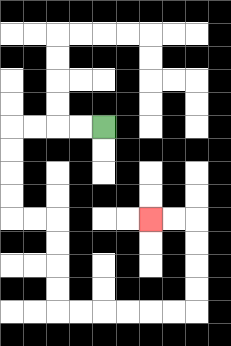{'start': '[4, 5]', 'end': '[6, 9]', 'path_directions': 'L,L,L,L,D,D,D,D,R,R,D,D,D,D,R,R,R,R,R,R,U,U,U,U,L,L', 'path_coordinates': '[[4, 5], [3, 5], [2, 5], [1, 5], [0, 5], [0, 6], [0, 7], [0, 8], [0, 9], [1, 9], [2, 9], [2, 10], [2, 11], [2, 12], [2, 13], [3, 13], [4, 13], [5, 13], [6, 13], [7, 13], [8, 13], [8, 12], [8, 11], [8, 10], [8, 9], [7, 9], [6, 9]]'}